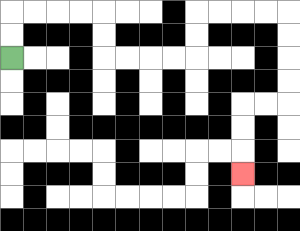{'start': '[0, 2]', 'end': '[10, 7]', 'path_directions': 'U,U,R,R,R,R,D,D,R,R,R,R,U,U,R,R,R,R,D,D,D,D,L,L,D,D,D', 'path_coordinates': '[[0, 2], [0, 1], [0, 0], [1, 0], [2, 0], [3, 0], [4, 0], [4, 1], [4, 2], [5, 2], [6, 2], [7, 2], [8, 2], [8, 1], [8, 0], [9, 0], [10, 0], [11, 0], [12, 0], [12, 1], [12, 2], [12, 3], [12, 4], [11, 4], [10, 4], [10, 5], [10, 6], [10, 7]]'}